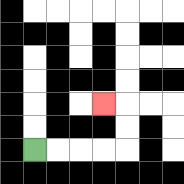{'start': '[1, 6]', 'end': '[4, 4]', 'path_directions': 'R,R,R,R,U,U,L', 'path_coordinates': '[[1, 6], [2, 6], [3, 6], [4, 6], [5, 6], [5, 5], [5, 4], [4, 4]]'}